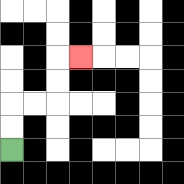{'start': '[0, 6]', 'end': '[3, 2]', 'path_directions': 'U,U,R,R,U,U,R', 'path_coordinates': '[[0, 6], [0, 5], [0, 4], [1, 4], [2, 4], [2, 3], [2, 2], [3, 2]]'}